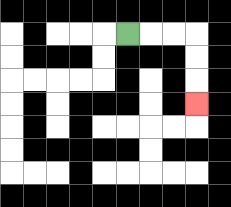{'start': '[5, 1]', 'end': '[8, 4]', 'path_directions': 'R,R,R,D,D,D', 'path_coordinates': '[[5, 1], [6, 1], [7, 1], [8, 1], [8, 2], [8, 3], [8, 4]]'}